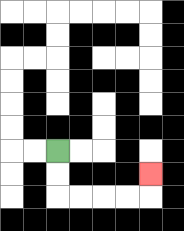{'start': '[2, 6]', 'end': '[6, 7]', 'path_directions': 'D,D,R,R,R,R,U', 'path_coordinates': '[[2, 6], [2, 7], [2, 8], [3, 8], [4, 8], [5, 8], [6, 8], [6, 7]]'}